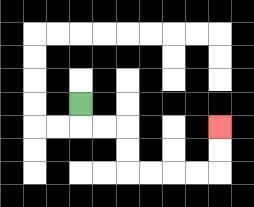{'start': '[3, 4]', 'end': '[9, 5]', 'path_directions': 'D,R,R,D,D,R,R,R,R,U,U', 'path_coordinates': '[[3, 4], [3, 5], [4, 5], [5, 5], [5, 6], [5, 7], [6, 7], [7, 7], [8, 7], [9, 7], [9, 6], [9, 5]]'}